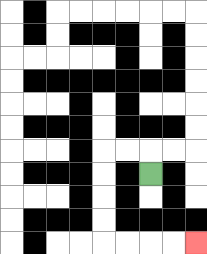{'start': '[6, 7]', 'end': '[8, 10]', 'path_directions': 'U,L,L,D,D,D,D,R,R,R,R', 'path_coordinates': '[[6, 7], [6, 6], [5, 6], [4, 6], [4, 7], [4, 8], [4, 9], [4, 10], [5, 10], [6, 10], [7, 10], [8, 10]]'}